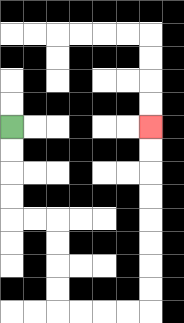{'start': '[0, 5]', 'end': '[6, 5]', 'path_directions': 'D,D,D,D,R,R,D,D,D,D,R,R,R,R,U,U,U,U,U,U,U,U', 'path_coordinates': '[[0, 5], [0, 6], [0, 7], [0, 8], [0, 9], [1, 9], [2, 9], [2, 10], [2, 11], [2, 12], [2, 13], [3, 13], [4, 13], [5, 13], [6, 13], [6, 12], [6, 11], [6, 10], [6, 9], [6, 8], [6, 7], [6, 6], [6, 5]]'}